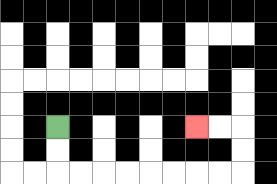{'start': '[2, 5]', 'end': '[8, 5]', 'path_directions': 'D,D,R,R,R,R,R,R,R,R,U,U,L,L', 'path_coordinates': '[[2, 5], [2, 6], [2, 7], [3, 7], [4, 7], [5, 7], [6, 7], [7, 7], [8, 7], [9, 7], [10, 7], [10, 6], [10, 5], [9, 5], [8, 5]]'}